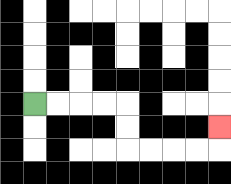{'start': '[1, 4]', 'end': '[9, 5]', 'path_directions': 'R,R,R,R,D,D,R,R,R,R,U', 'path_coordinates': '[[1, 4], [2, 4], [3, 4], [4, 4], [5, 4], [5, 5], [5, 6], [6, 6], [7, 6], [8, 6], [9, 6], [9, 5]]'}